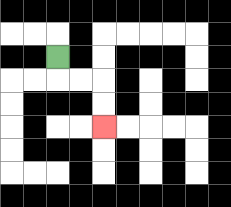{'start': '[2, 2]', 'end': '[4, 5]', 'path_directions': 'D,R,R,D,D', 'path_coordinates': '[[2, 2], [2, 3], [3, 3], [4, 3], [4, 4], [4, 5]]'}